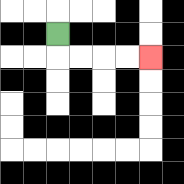{'start': '[2, 1]', 'end': '[6, 2]', 'path_directions': 'D,R,R,R,R', 'path_coordinates': '[[2, 1], [2, 2], [3, 2], [4, 2], [5, 2], [6, 2]]'}